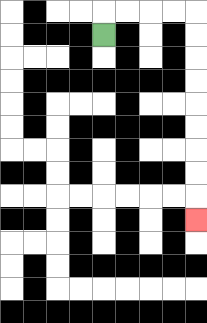{'start': '[4, 1]', 'end': '[8, 9]', 'path_directions': 'U,R,R,R,R,D,D,D,D,D,D,D,D,D', 'path_coordinates': '[[4, 1], [4, 0], [5, 0], [6, 0], [7, 0], [8, 0], [8, 1], [8, 2], [8, 3], [8, 4], [8, 5], [8, 6], [8, 7], [8, 8], [8, 9]]'}